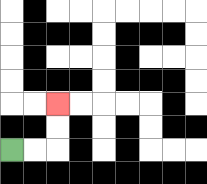{'start': '[0, 6]', 'end': '[2, 4]', 'path_directions': 'R,R,U,U', 'path_coordinates': '[[0, 6], [1, 6], [2, 6], [2, 5], [2, 4]]'}